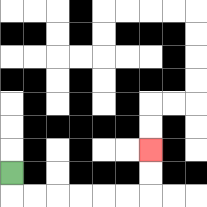{'start': '[0, 7]', 'end': '[6, 6]', 'path_directions': 'D,R,R,R,R,R,R,U,U', 'path_coordinates': '[[0, 7], [0, 8], [1, 8], [2, 8], [3, 8], [4, 8], [5, 8], [6, 8], [6, 7], [6, 6]]'}